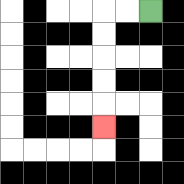{'start': '[6, 0]', 'end': '[4, 5]', 'path_directions': 'L,L,D,D,D,D,D', 'path_coordinates': '[[6, 0], [5, 0], [4, 0], [4, 1], [4, 2], [4, 3], [4, 4], [4, 5]]'}